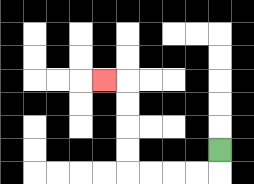{'start': '[9, 6]', 'end': '[4, 3]', 'path_directions': 'D,L,L,L,L,U,U,U,U,L', 'path_coordinates': '[[9, 6], [9, 7], [8, 7], [7, 7], [6, 7], [5, 7], [5, 6], [5, 5], [5, 4], [5, 3], [4, 3]]'}